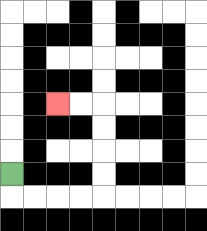{'start': '[0, 7]', 'end': '[2, 4]', 'path_directions': 'D,R,R,R,R,U,U,U,U,L,L', 'path_coordinates': '[[0, 7], [0, 8], [1, 8], [2, 8], [3, 8], [4, 8], [4, 7], [4, 6], [4, 5], [4, 4], [3, 4], [2, 4]]'}